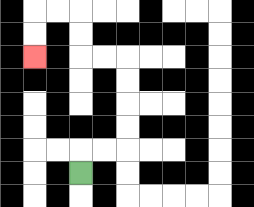{'start': '[3, 7]', 'end': '[1, 2]', 'path_directions': 'U,R,R,U,U,U,U,L,L,U,U,L,L,D,D', 'path_coordinates': '[[3, 7], [3, 6], [4, 6], [5, 6], [5, 5], [5, 4], [5, 3], [5, 2], [4, 2], [3, 2], [3, 1], [3, 0], [2, 0], [1, 0], [1, 1], [1, 2]]'}